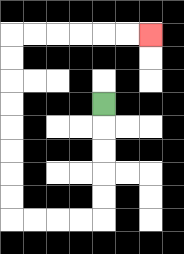{'start': '[4, 4]', 'end': '[6, 1]', 'path_directions': 'D,D,D,D,D,L,L,L,L,U,U,U,U,U,U,U,U,R,R,R,R,R,R', 'path_coordinates': '[[4, 4], [4, 5], [4, 6], [4, 7], [4, 8], [4, 9], [3, 9], [2, 9], [1, 9], [0, 9], [0, 8], [0, 7], [0, 6], [0, 5], [0, 4], [0, 3], [0, 2], [0, 1], [1, 1], [2, 1], [3, 1], [4, 1], [5, 1], [6, 1]]'}